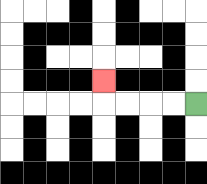{'start': '[8, 4]', 'end': '[4, 3]', 'path_directions': 'L,L,L,L,U', 'path_coordinates': '[[8, 4], [7, 4], [6, 4], [5, 4], [4, 4], [4, 3]]'}